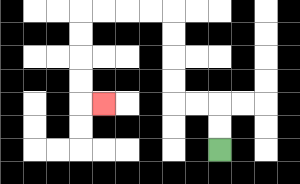{'start': '[9, 6]', 'end': '[4, 4]', 'path_directions': 'U,U,L,L,U,U,U,U,L,L,L,L,D,D,D,D,R', 'path_coordinates': '[[9, 6], [9, 5], [9, 4], [8, 4], [7, 4], [7, 3], [7, 2], [7, 1], [7, 0], [6, 0], [5, 0], [4, 0], [3, 0], [3, 1], [3, 2], [3, 3], [3, 4], [4, 4]]'}